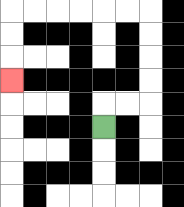{'start': '[4, 5]', 'end': '[0, 3]', 'path_directions': 'U,R,R,U,U,U,U,L,L,L,L,L,L,D,D,D', 'path_coordinates': '[[4, 5], [4, 4], [5, 4], [6, 4], [6, 3], [6, 2], [6, 1], [6, 0], [5, 0], [4, 0], [3, 0], [2, 0], [1, 0], [0, 0], [0, 1], [0, 2], [0, 3]]'}